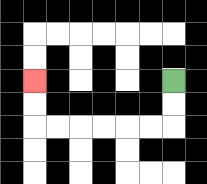{'start': '[7, 3]', 'end': '[1, 3]', 'path_directions': 'D,D,L,L,L,L,L,L,U,U', 'path_coordinates': '[[7, 3], [7, 4], [7, 5], [6, 5], [5, 5], [4, 5], [3, 5], [2, 5], [1, 5], [1, 4], [1, 3]]'}